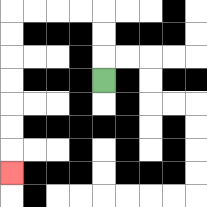{'start': '[4, 3]', 'end': '[0, 7]', 'path_directions': 'U,U,U,L,L,L,L,D,D,D,D,D,D,D', 'path_coordinates': '[[4, 3], [4, 2], [4, 1], [4, 0], [3, 0], [2, 0], [1, 0], [0, 0], [0, 1], [0, 2], [0, 3], [0, 4], [0, 5], [0, 6], [0, 7]]'}